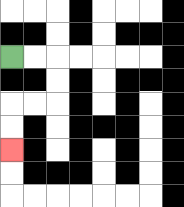{'start': '[0, 2]', 'end': '[0, 6]', 'path_directions': 'R,R,D,D,L,L,D,D', 'path_coordinates': '[[0, 2], [1, 2], [2, 2], [2, 3], [2, 4], [1, 4], [0, 4], [0, 5], [0, 6]]'}